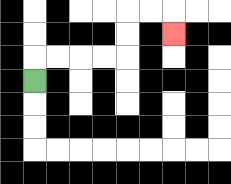{'start': '[1, 3]', 'end': '[7, 1]', 'path_directions': 'U,R,R,R,R,U,U,R,R,D', 'path_coordinates': '[[1, 3], [1, 2], [2, 2], [3, 2], [4, 2], [5, 2], [5, 1], [5, 0], [6, 0], [7, 0], [7, 1]]'}